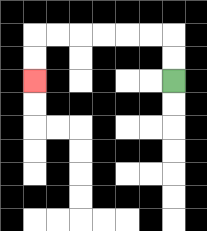{'start': '[7, 3]', 'end': '[1, 3]', 'path_directions': 'U,U,L,L,L,L,L,L,D,D', 'path_coordinates': '[[7, 3], [7, 2], [7, 1], [6, 1], [5, 1], [4, 1], [3, 1], [2, 1], [1, 1], [1, 2], [1, 3]]'}